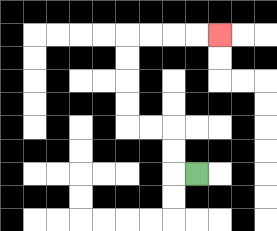{'start': '[8, 7]', 'end': '[9, 1]', 'path_directions': 'L,U,U,L,L,U,U,U,U,R,R,R,R', 'path_coordinates': '[[8, 7], [7, 7], [7, 6], [7, 5], [6, 5], [5, 5], [5, 4], [5, 3], [5, 2], [5, 1], [6, 1], [7, 1], [8, 1], [9, 1]]'}